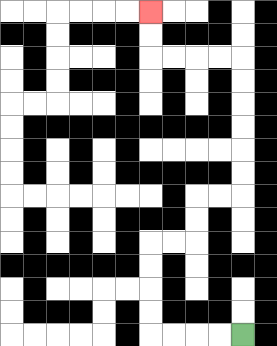{'start': '[10, 14]', 'end': '[6, 0]', 'path_directions': 'L,L,L,L,U,U,U,U,R,R,U,U,R,R,U,U,U,U,U,U,L,L,L,L,U,U', 'path_coordinates': '[[10, 14], [9, 14], [8, 14], [7, 14], [6, 14], [6, 13], [6, 12], [6, 11], [6, 10], [7, 10], [8, 10], [8, 9], [8, 8], [9, 8], [10, 8], [10, 7], [10, 6], [10, 5], [10, 4], [10, 3], [10, 2], [9, 2], [8, 2], [7, 2], [6, 2], [6, 1], [6, 0]]'}